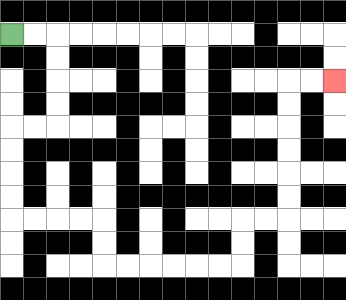{'start': '[0, 1]', 'end': '[14, 3]', 'path_directions': 'R,R,D,D,D,D,L,L,D,D,D,D,R,R,R,R,D,D,R,R,R,R,R,R,U,U,R,R,U,U,U,U,U,U,R,R', 'path_coordinates': '[[0, 1], [1, 1], [2, 1], [2, 2], [2, 3], [2, 4], [2, 5], [1, 5], [0, 5], [0, 6], [0, 7], [0, 8], [0, 9], [1, 9], [2, 9], [3, 9], [4, 9], [4, 10], [4, 11], [5, 11], [6, 11], [7, 11], [8, 11], [9, 11], [10, 11], [10, 10], [10, 9], [11, 9], [12, 9], [12, 8], [12, 7], [12, 6], [12, 5], [12, 4], [12, 3], [13, 3], [14, 3]]'}